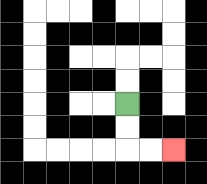{'start': '[5, 4]', 'end': '[7, 6]', 'path_directions': 'D,D,R,R', 'path_coordinates': '[[5, 4], [5, 5], [5, 6], [6, 6], [7, 6]]'}